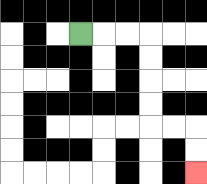{'start': '[3, 1]', 'end': '[8, 7]', 'path_directions': 'R,R,R,D,D,D,D,R,R,D,D', 'path_coordinates': '[[3, 1], [4, 1], [5, 1], [6, 1], [6, 2], [6, 3], [6, 4], [6, 5], [7, 5], [8, 5], [8, 6], [8, 7]]'}